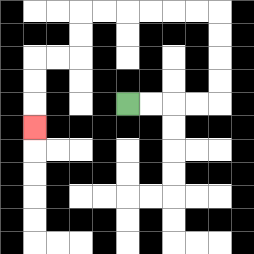{'start': '[5, 4]', 'end': '[1, 5]', 'path_directions': 'R,R,R,R,U,U,U,U,L,L,L,L,L,L,D,D,L,L,D,D,D', 'path_coordinates': '[[5, 4], [6, 4], [7, 4], [8, 4], [9, 4], [9, 3], [9, 2], [9, 1], [9, 0], [8, 0], [7, 0], [6, 0], [5, 0], [4, 0], [3, 0], [3, 1], [3, 2], [2, 2], [1, 2], [1, 3], [1, 4], [1, 5]]'}